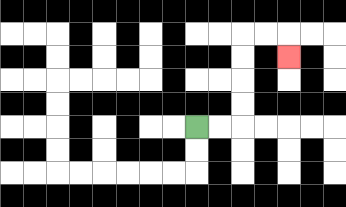{'start': '[8, 5]', 'end': '[12, 2]', 'path_directions': 'R,R,U,U,U,U,R,R,D', 'path_coordinates': '[[8, 5], [9, 5], [10, 5], [10, 4], [10, 3], [10, 2], [10, 1], [11, 1], [12, 1], [12, 2]]'}